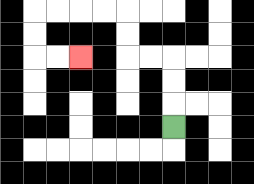{'start': '[7, 5]', 'end': '[3, 2]', 'path_directions': 'U,U,U,L,L,U,U,L,L,L,L,D,D,R,R', 'path_coordinates': '[[7, 5], [7, 4], [7, 3], [7, 2], [6, 2], [5, 2], [5, 1], [5, 0], [4, 0], [3, 0], [2, 0], [1, 0], [1, 1], [1, 2], [2, 2], [3, 2]]'}